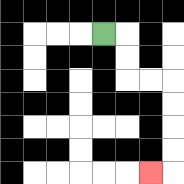{'start': '[4, 1]', 'end': '[6, 7]', 'path_directions': 'R,D,D,R,R,D,D,D,D,L', 'path_coordinates': '[[4, 1], [5, 1], [5, 2], [5, 3], [6, 3], [7, 3], [7, 4], [7, 5], [7, 6], [7, 7], [6, 7]]'}